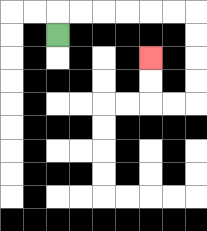{'start': '[2, 1]', 'end': '[6, 2]', 'path_directions': 'U,R,R,R,R,R,R,D,D,D,D,L,L,U,U', 'path_coordinates': '[[2, 1], [2, 0], [3, 0], [4, 0], [5, 0], [6, 0], [7, 0], [8, 0], [8, 1], [8, 2], [8, 3], [8, 4], [7, 4], [6, 4], [6, 3], [6, 2]]'}